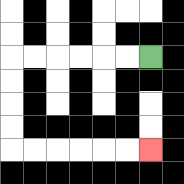{'start': '[6, 2]', 'end': '[6, 6]', 'path_directions': 'L,L,L,L,L,L,D,D,D,D,R,R,R,R,R,R', 'path_coordinates': '[[6, 2], [5, 2], [4, 2], [3, 2], [2, 2], [1, 2], [0, 2], [0, 3], [0, 4], [0, 5], [0, 6], [1, 6], [2, 6], [3, 6], [4, 6], [5, 6], [6, 6]]'}